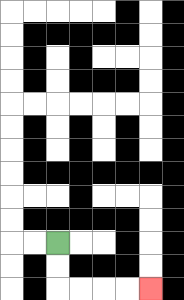{'start': '[2, 10]', 'end': '[6, 12]', 'path_directions': 'D,D,R,R,R,R', 'path_coordinates': '[[2, 10], [2, 11], [2, 12], [3, 12], [4, 12], [5, 12], [6, 12]]'}